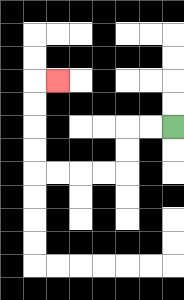{'start': '[7, 5]', 'end': '[2, 3]', 'path_directions': 'L,L,D,D,L,L,L,L,U,U,U,U,R', 'path_coordinates': '[[7, 5], [6, 5], [5, 5], [5, 6], [5, 7], [4, 7], [3, 7], [2, 7], [1, 7], [1, 6], [1, 5], [1, 4], [1, 3], [2, 3]]'}